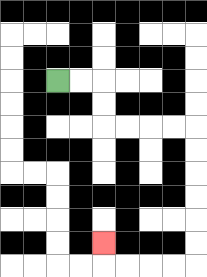{'start': '[2, 3]', 'end': '[4, 10]', 'path_directions': 'R,R,D,D,R,R,R,R,D,D,D,D,D,D,L,L,L,L,U', 'path_coordinates': '[[2, 3], [3, 3], [4, 3], [4, 4], [4, 5], [5, 5], [6, 5], [7, 5], [8, 5], [8, 6], [8, 7], [8, 8], [8, 9], [8, 10], [8, 11], [7, 11], [6, 11], [5, 11], [4, 11], [4, 10]]'}